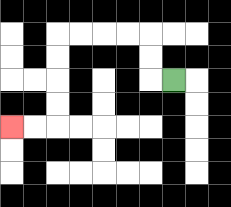{'start': '[7, 3]', 'end': '[0, 5]', 'path_directions': 'L,U,U,L,L,L,L,D,D,D,D,L,L', 'path_coordinates': '[[7, 3], [6, 3], [6, 2], [6, 1], [5, 1], [4, 1], [3, 1], [2, 1], [2, 2], [2, 3], [2, 4], [2, 5], [1, 5], [0, 5]]'}